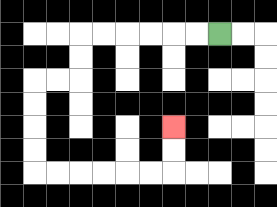{'start': '[9, 1]', 'end': '[7, 5]', 'path_directions': 'L,L,L,L,L,L,D,D,L,L,D,D,D,D,R,R,R,R,R,R,U,U', 'path_coordinates': '[[9, 1], [8, 1], [7, 1], [6, 1], [5, 1], [4, 1], [3, 1], [3, 2], [3, 3], [2, 3], [1, 3], [1, 4], [1, 5], [1, 6], [1, 7], [2, 7], [3, 7], [4, 7], [5, 7], [6, 7], [7, 7], [7, 6], [7, 5]]'}